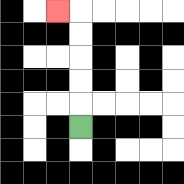{'start': '[3, 5]', 'end': '[2, 0]', 'path_directions': 'U,U,U,U,U,L', 'path_coordinates': '[[3, 5], [3, 4], [3, 3], [3, 2], [3, 1], [3, 0], [2, 0]]'}